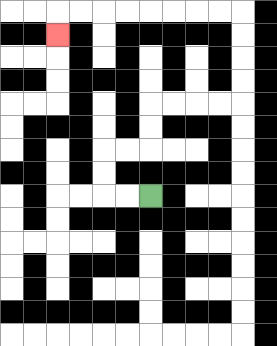{'start': '[6, 8]', 'end': '[2, 1]', 'path_directions': 'L,L,U,U,R,R,U,U,R,R,R,R,U,U,U,U,L,L,L,L,L,L,L,L,D', 'path_coordinates': '[[6, 8], [5, 8], [4, 8], [4, 7], [4, 6], [5, 6], [6, 6], [6, 5], [6, 4], [7, 4], [8, 4], [9, 4], [10, 4], [10, 3], [10, 2], [10, 1], [10, 0], [9, 0], [8, 0], [7, 0], [6, 0], [5, 0], [4, 0], [3, 0], [2, 0], [2, 1]]'}